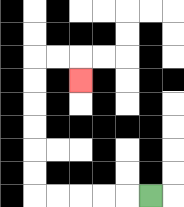{'start': '[6, 8]', 'end': '[3, 3]', 'path_directions': 'L,L,L,L,L,U,U,U,U,U,U,R,R,D', 'path_coordinates': '[[6, 8], [5, 8], [4, 8], [3, 8], [2, 8], [1, 8], [1, 7], [1, 6], [1, 5], [1, 4], [1, 3], [1, 2], [2, 2], [3, 2], [3, 3]]'}